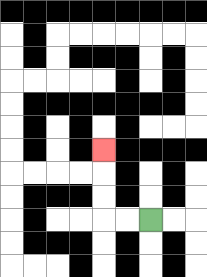{'start': '[6, 9]', 'end': '[4, 6]', 'path_directions': 'L,L,U,U,U', 'path_coordinates': '[[6, 9], [5, 9], [4, 9], [4, 8], [4, 7], [4, 6]]'}